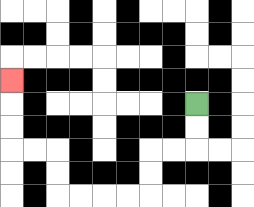{'start': '[8, 4]', 'end': '[0, 3]', 'path_directions': 'D,D,L,L,D,D,L,L,L,L,U,U,L,L,U,U,U', 'path_coordinates': '[[8, 4], [8, 5], [8, 6], [7, 6], [6, 6], [6, 7], [6, 8], [5, 8], [4, 8], [3, 8], [2, 8], [2, 7], [2, 6], [1, 6], [0, 6], [0, 5], [0, 4], [0, 3]]'}